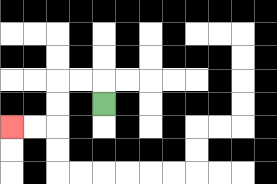{'start': '[4, 4]', 'end': '[0, 5]', 'path_directions': 'U,L,L,D,D,L,L', 'path_coordinates': '[[4, 4], [4, 3], [3, 3], [2, 3], [2, 4], [2, 5], [1, 5], [0, 5]]'}